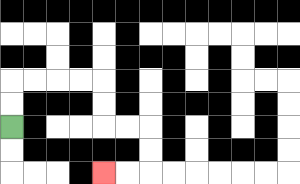{'start': '[0, 5]', 'end': '[4, 7]', 'path_directions': 'U,U,R,R,R,R,D,D,R,R,D,D,L,L', 'path_coordinates': '[[0, 5], [0, 4], [0, 3], [1, 3], [2, 3], [3, 3], [4, 3], [4, 4], [4, 5], [5, 5], [6, 5], [6, 6], [6, 7], [5, 7], [4, 7]]'}